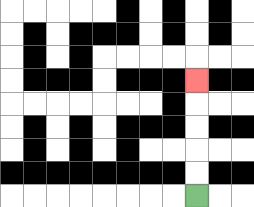{'start': '[8, 8]', 'end': '[8, 3]', 'path_directions': 'U,U,U,U,U', 'path_coordinates': '[[8, 8], [8, 7], [8, 6], [8, 5], [8, 4], [8, 3]]'}